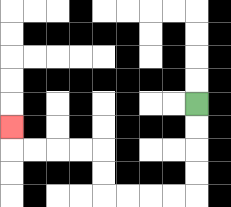{'start': '[8, 4]', 'end': '[0, 5]', 'path_directions': 'D,D,D,D,L,L,L,L,U,U,L,L,L,L,U', 'path_coordinates': '[[8, 4], [8, 5], [8, 6], [8, 7], [8, 8], [7, 8], [6, 8], [5, 8], [4, 8], [4, 7], [4, 6], [3, 6], [2, 6], [1, 6], [0, 6], [0, 5]]'}